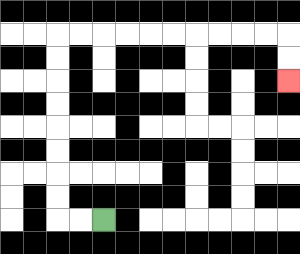{'start': '[4, 9]', 'end': '[12, 3]', 'path_directions': 'L,L,U,U,U,U,U,U,U,U,R,R,R,R,R,R,R,R,R,R,D,D', 'path_coordinates': '[[4, 9], [3, 9], [2, 9], [2, 8], [2, 7], [2, 6], [2, 5], [2, 4], [2, 3], [2, 2], [2, 1], [3, 1], [4, 1], [5, 1], [6, 1], [7, 1], [8, 1], [9, 1], [10, 1], [11, 1], [12, 1], [12, 2], [12, 3]]'}